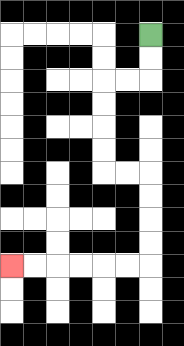{'start': '[6, 1]', 'end': '[0, 11]', 'path_directions': 'D,D,L,L,D,D,D,D,R,R,D,D,D,D,L,L,L,L,L,L', 'path_coordinates': '[[6, 1], [6, 2], [6, 3], [5, 3], [4, 3], [4, 4], [4, 5], [4, 6], [4, 7], [5, 7], [6, 7], [6, 8], [6, 9], [6, 10], [6, 11], [5, 11], [4, 11], [3, 11], [2, 11], [1, 11], [0, 11]]'}